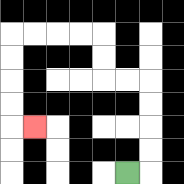{'start': '[5, 7]', 'end': '[1, 5]', 'path_directions': 'R,U,U,U,U,L,L,U,U,L,L,L,L,D,D,D,D,R', 'path_coordinates': '[[5, 7], [6, 7], [6, 6], [6, 5], [6, 4], [6, 3], [5, 3], [4, 3], [4, 2], [4, 1], [3, 1], [2, 1], [1, 1], [0, 1], [0, 2], [0, 3], [0, 4], [0, 5], [1, 5]]'}